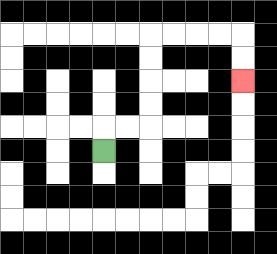{'start': '[4, 6]', 'end': '[10, 3]', 'path_directions': 'U,R,R,U,U,U,U,R,R,R,R,D,D', 'path_coordinates': '[[4, 6], [4, 5], [5, 5], [6, 5], [6, 4], [6, 3], [6, 2], [6, 1], [7, 1], [8, 1], [9, 1], [10, 1], [10, 2], [10, 3]]'}